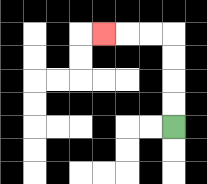{'start': '[7, 5]', 'end': '[4, 1]', 'path_directions': 'U,U,U,U,L,L,L', 'path_coordinates': '[[7, 5], [7, 4], [7, 3], [7, 2], [7, 1], [6, 1], [5, 1], [4, 1]]'}